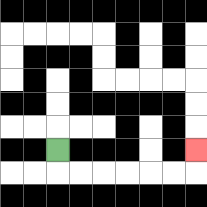{'start': '[2, 6]', 'end': '[8, 6]', 'path_directions': 'D,R,R,R,R,R,R,U', 'path_coordinates': '[[2, 6], [2, 7], [3, 7], [4, 7], [5, 7], [6, 7], [7, 7], [8, 7], [8, 6]]'}